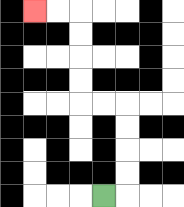{'start': '[4, 8]', 'end': '[1, 0]', 'path_directions': 'R,U,U,U,U,L,L,U,U,U,U,L,L', 'path_coordinates': '[[4, 8], [5, 8], [5, 7], [5, 6], [5, 5], [5, 4], [4, 4], [3, 4], [3, 3], [3, 2], [3, 1], [3, 0], [2, 0], [1, 0]]'}